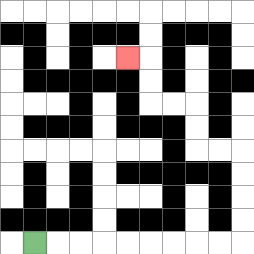{'start': '[1, 10]', 'end': '[5, 2]', 'path_directions': 'R,R,R,R,R,R,R,R,R,U,U,U,U,L,L,U,U,L,L,U,U,L', 'path_coordinates': '[[1, 10], [2, 10], [3, 10], [4, 10], [5, 10], [6, 10], [7, 10], [8, 10], [9, 10], [10, 10], [10, 9], [10, 8], [10, 7], [10, 6], [9, 6], [8, 6], [8, 5], [8, 4], [7, 4], [6, 4], [6, 3], [6, 2], [5, 2]]'}